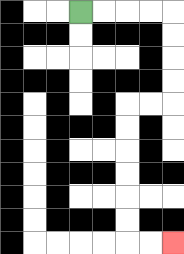{'start': '[3, 0]', 'end': '[7, 10]', 'path_directions': 'R,R,R,R,D,D,D,D,L,L,D,D,D,D,D,D,R,R', 'path_coordinates': '[[3, 0], [4, 0], [5, 0], [6, 0], [7, 0], [7, 1], [7, 2], [7, 3], [7, 4], [6, 4], [5, 4], [5, 5], [5, 6], [5, 7], [5, 8], [5, 9], [5, 10], [6, 10], [7, 10]]'}